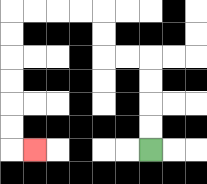{'start': '[6, 6]', 'end': '[1, 6]', 'path_directions': 'U,U,U,U,L,L,U,U,L,L,L,L,D,D,D,D,D,D,R', 'path_coordinates': '[[6, 6], [6, 5], [6, 4], [6, 3], [6, 2], [5, 2], [4, 2], [4, 1], [4, 0], [3, 0], [2, 0], [1, 0], [0, 0], [0, 1], [0, 2], [0, 3], [0, 4], [0, 5], [0, 6], [1, 6]]'}